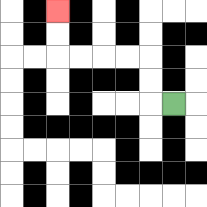{'start': '[7, 4]', 'end': '[2, 0]', 'path_directions': 'L,U,U,L,L,L,L,U,U', 'path_coordinates': '[[7, 4], [6, 4], [6, 3], [6, 2], [5, 2], [4, 2], [3, 2], [2, 2], [2, 1], [2, 0]]'}